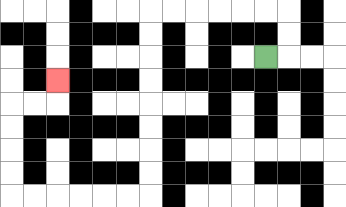{'start': '[11, 2]', 'end': '[2, 3]', 'path_directions': 'R,U,U,L,L,L,L,L,L,D,D,D,D,D,D,D,D,L,L,L,L,L,L,U,U,U,U,R,R,U', 'path_coordinates': '[[11, 2], [12, 2], [12, 1], [12, 0], [11, 0], [10, 0], [9, 0], [8, 0], [7, 0], [6, 0], [6, 1], [6, 2], [6, 3], [6, 4], [6, 5], [6, 6], [6, 7], [6, 8], [5, 8], [4, 8], [3, 8], [2, 8], [1, 8], [0, 8], [0, 7], [0, 6], [0, 5], [0, 4], [1, 4], [2, 4], [2, 3]]'}